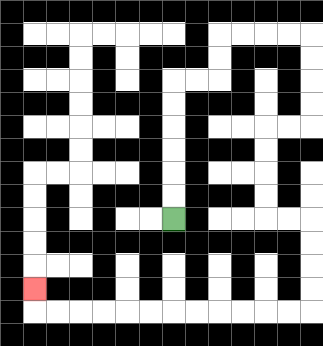{'start': '[7, 9]', 'end': '[1, 12]', 'path_directions': 'U,U,U,U,U,U,R,R,U,U,R,R,R,R,D,D,D,D,L,L,D,D,D,D,R,R,D,D,D,D,L,L,L,L,L,L,L,L,L,L,L,L,U', 'path_coordinates': '[[7, 9], [7, 8], [7, 7], [7, 6], [7, 5], [7, 4], [7, 3], [8, 3], [9, 3], [9, 2], [9, 1], [10, 1], [11, 1], [12, 1], [13, 1], [13, 2], [13, 3], [13, 4], [13, 5], [12, 5], [11, 5], [11, 6], [11, 7], [11, 8], [11, 9], [12, 9], [13, 9], [13, 10], [13, 11], [13, 12], [13, 13], [12, 13], [11, 13], [10, 13], [9, 13], [8, 13], [7, 13], [6, 13], [5, 13], [4, 13], [3, 13], [2, 13], [1, 13], [1, 12]]'}